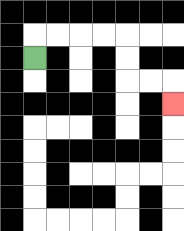{'start': '[1, 2]', 'end': '[7, 4]', 'path_directions': 'U,R,R,R,R,D,D,R,R,D', 'path_coordinates': '[[1, 2], [1, 1], [2, 1], [3, 1], [4, 1], [5, 1], [5, 2], [5, 3], [6, 3], [7, 3], [7, 4]]'}